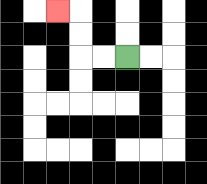{'start': '[5, 2]', 'end': '[2, 0]', 'path_directions': 'L,L,U,U,L', 'path_coordinates': '[[5, 2], [4, 2], [3, 2], [3, 1], [3, 0], [2, 0]]'}